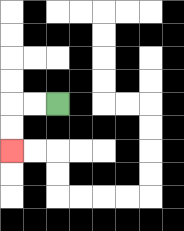{'start': '[2, 4]', 'end': '[0, 6]', 'path_directions': 'L,L,D,D', 'path_coordinates': '[[2, 4], [1, 4], [0, 4], [0, 5], [0, 6]]'}